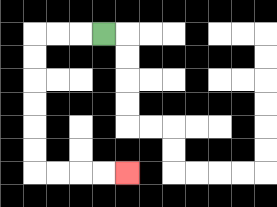{'start': '[4, 1]', 'end': '[5, 7]', 'path_directions': 'L,L,L,D,D,D,D,D,D,R,R,R,R', 'path_coordinates': '[[4, 1], [3, 1], [2, 1], [1, 1], [1, 2], [1, 3], [1, 4], [1, 5], [1, 6], [1, 7], [2, 7], [3, 7], [4, 7], [5, 7]]'}